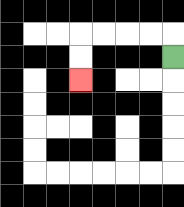{'start': '[7, 2]', 'end': '[3, 3]', 'path_directions': 'U,L,L,L,L,D,D', 'path_coordinates': '[[7, 2], [7, 1], [6, 1], [5, 1], [4, 1], [3, 1], [3, 2], [3, 3]]'}